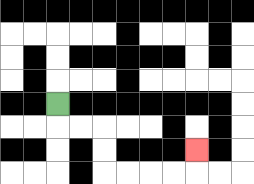{'start': '[2, 4]', 'end': '[8, 6]', 'path_directions': 'D,R,R,D,D,R,R,R,R,U', 'path_coordinates': '[[2, 4], [2, 5], [3, 5], [4, 5], [4, 6], [4, 7], [5, 7], [6, 7], [7, 7], [8, 7], [8, 6]]'}